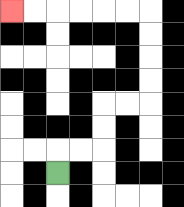{'start': '[2, 7]', 'end': '[0, 0]', 'path_directions': 'U,R,R,U,U,R,R,U,U,U,U,L,L,L,L,L,L', 'path_coordinates': '[[2, 7], [2, 6], [3, 6], [4, 6], [4, 5], [4, 4], [5, 4], [6, 4], [6, 3], [6, 2], [6, 1], [6, 0], [5, 0], [4, 0], [3, 0], [2, 0], [1, 0], [0, 0]]'}